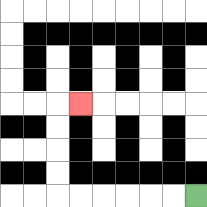{'start': '[8, 8]', 'end': '[3, 4]', 'path_directions': 'L,L,L,L,L,L,U,U,U,U,R', 'path_coordinates': '[[8, 8], [7, 8], [6, 8], [5, 8], [4, 8], [3, 8], [2, 8], [2, 7], [2, 6], [2, 5], [2, 4], [3, 4]]'}